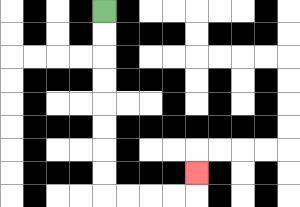{'start': '[4, 0]', 'end': '[8, 7]', 'path_directions': 'D,D,D,D,D,D,D,D,R,R,R,R,U', 'path_coordinates': '[[4, 0], [4, 1], [4, 2], [4, 3], [4, 4], [4, 5], [4, 6], [4, 7], [4, 8], [5, 8], [6, 8], [7, 8], [8, 8], [8, 7]]'}